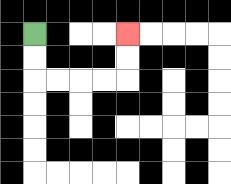{'start': '[1, 1]', 'end': '[5, 1]', 'path_directions': 'D,D,R,R,R,R,U,U', 'path_coordinates': '[[1, 1], [1, 2], [1, 3], [2, 3], [3, 3], [4, 3], [5, 3], [5, 2], [5, 1]]'}